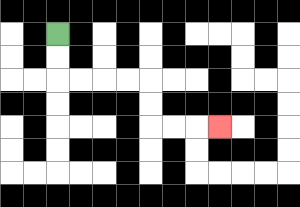{'start': '[2, 1]', 'end': '[9, 5]', 'path_directions': 'D,D,R,R,R,R,D,D,R,R,R', 'path_coordinates': '[[2, 1], [2, 2], [2, 3], [3, 3], [4, 3], [5, 3], [6, 3], [6, 4], [6, 5], [7, 5], [8, 5], [9, 5]]'}